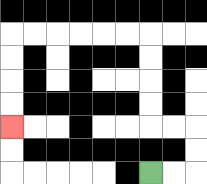{'start': '[6, 7]', 'end': '[0, 5]', 'path_directions': 'R,R,U,U,L,L,U,U,U,U,L,L,L,L,L,L,D,D,D,D', 'path_coordinates': '[[6, 7], [7, 7], [8, 7], [8, 6], [8, 5], [7, 5], [6, 5], [6, 4], [6, 3], [6, 2], [6, 1], [5, 1], [4, 1], [3, 1], [2, 1], [1, 1], [0, 1], [0, 2], [0, 3], [0, 4], [0, 5]]'}